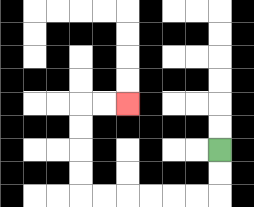{'start': '[9, 6]', 'end': '[5, 4]', 'path_directions': 'D,D,L,L,L,L,L,L,U,U,U,U,R,R', 'path_coordinates': '[[9, 6], [9, 7], [9, 8], [8, 8], [7, 8], [6, 8], [5, 8], [4, 8], [3, 8], [3, 7], [3, 6], [3, 5], [3, 4], [4, 4], [5, 4]]'}